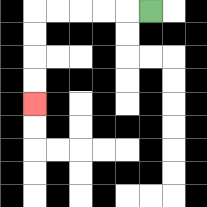{'start': '[6, 0]', 'end': '[1, 4]', 'path_directions': 'L,L,L,L,L,D,D,D,D', 'path_coordinates': '[[6, 0], [5, 0], [4, 0], [3, 0], [2, 0], [1, 0], [1, 1], [1, 2], [1, 3], [1, 4]]'}